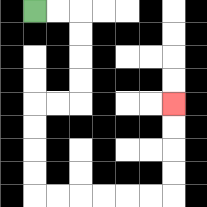{'start': '[1, 0]', 'end': '[7, 4]', 'path_directions': 'R,R,D,D,D,D,L,L,D,D,D,D,R,R,R,R,R,R,U,U,U,U', 'path_coordinates': '[[1, 0], [2, 0], [3, 0], [3, 1], [3, 2], [3, 3], [3, 4], [2, 4], [1, 4], [1, 5], [1, 6], [1, 7], [1, 8], [2, 8], [3, 8], [4, 8], [5, 8], [6, 8], [7, 8], [7, 7], [7, 6], [7, 5], [7, 4]]'}